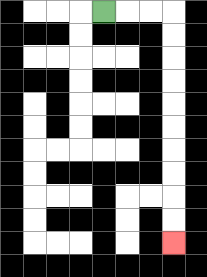{'start': '[4, 0]', 'end': '[7, 10]', 'path_directions': 'R,R,R,D,D,D,D,D,D,D,D,D,D', 'path_coordinates': '[[4, 0], [5, 0], [6, 0], [7, 0], [7, 1], [7, 2], [7, 3], [7, 4], [7, 5], [7, 6], [7, 7], [7, 8], [7, 9], [7, 10]]'}